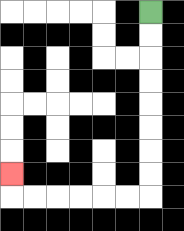{'start': '[6, 0]', 'end': '[0, 7]', 'path_directions': 'D,D,D,D,D,D,D,D,L,L,L,L,L,L,U', 'path_coordinates': '[[6, 0], [6, 1], [6, 2], [6, 3], [6, 4], [6, 5], [6, 6], [6, 7], [6, 8], [5, 8], [4, 8], [3, 8], [2, 8], [1, 8], [0, 8], [0, 7]]'}